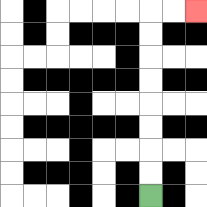{'start': '[6, 8]', 'end': '[8, 0]', 'path_directions': 'U,U,U,U,U,U,U,U,R,R', 'path_coordinates': '[[6, 8], [6, 7], [6, 6], [6, 5], [6, 4], [6, 3], [6, 2], [6, 1], [6, 0], [7, 0], [8, 0]]'}